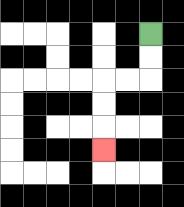{'start': '[6, 1]', 'end': '[4, 6]', 'path_directions': 'D,D,L,L,D,D,D', 'path_coordinates': '[[6, 1], [6, 2], [6, 3], [5, 3], [4, 3], [4, 4], [4, 5], [4, 6]]'}